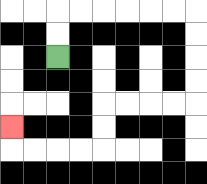{'start': '[2, 2]', 'end': '[0, 5]', 'path_directions': 'U,U,R,R,R,R,R,R,D,D,D,D,L,L,L,L,D,D,L,L,L,L,U', 'path_coordinates': '[[2, 2], [2, 1], [2, 0], [3, 0], [4, 0], [5, 0], [6, 0], [7, 0], [8, 0], [8, 1], [8, 2], [8, 3], [8, 4], [7, 4], [6, 4], [5, 4], [4, 4], [4, 5], [4, 6], [3, 6], [2, 6], [1, 6], [0, 6], [0, 5]]'}